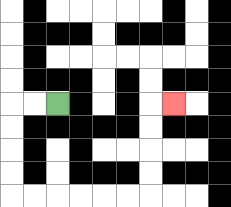{'start': '[2, 4]', 'end': '[7, 4]', 'path_directions': 'L,L,D,D,D,D,R,R,R,R,R,R,U,U,U,U,R', 'path_coordinates': '[[2, 4], [1, 4], [0, 4], [0, 5], [0, 6], [0, 7], [0, 8], [1, 8], [2, 8], [3, 8], [4, 8], [5, 8], [6, 8], [6, 7], [6, 6], [6, 5], [6, 4], [7, 4]]'}